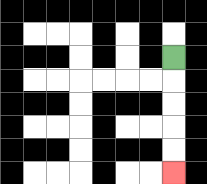{'start': '[7, 2]', 'end': '[7, 7]', 'path_directions': 'D,D,D,D,D', 'path_coordinates': '[[7, 2], [7, 3], [7, 4], [7, 5], [7, 6], [7, 7]]'}